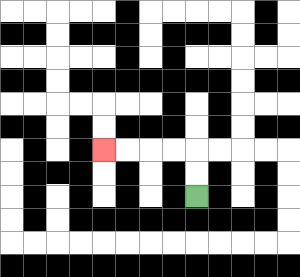{'start': '[8, 8]', 'end': '[4, 6]', 'path_directions': 'U,U,L,L,L,L', 'path_coordinates': '[[8, 8], [8, 7], [8, 6], [7, 6], [6, 6], [5, 6], [4, 6]]'}